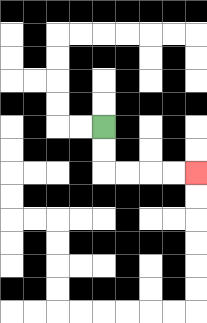{'start': '[4, 5]', 'end': '[8, 7]', 'path_directions': 'D,D,R,R,R,R', 'path_coordinates': '[[4, 5], [4, 6], [4, 7], [5, 7], [6, 7], [7, 7], [8, 7]]'}